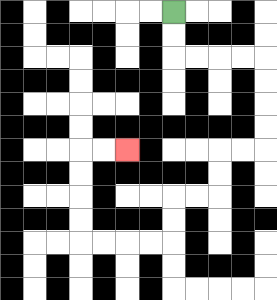{'start': '[7, 0]', 'end': '[5, 6]', 'path_directions': 'D,D,R,R,R,R,D,D,D,D,L,L,D,D,L,L,D,D,L,L,L,L,U,U,U,U,R,R', 'path_coordinates': '[[7, 0], [7, 1], [7, 2], [8, 2], [9, 2], [10, 2], [11, 2], [11, 3], [11, 4], [11, 5], [11, 6], [10, 6], [9, 6], [9, 7], [9, 8], [8, 8], [7, 8], [7, 9], [7, 10], [6, 10], [5, 10], [4, 10], [3, 10], [3, 9], [3, 8], [3, 7], [3, 6], [4, 6], [5, 6]]'}